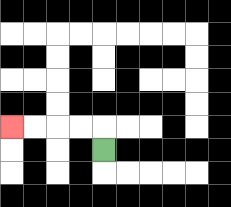{'start': '[4, 6]', 'end': '[0, 5]', 'path_directions': 'U,L,L,L,L', 'path_coordinates': '[[4, 6], [4, 5], [3, 5], [2, 5], [1, 5], [0, 5]]'}